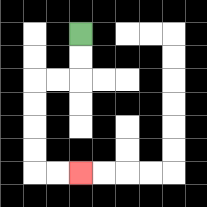{'start': '[3, 1]', 'end': '[3, 7]', 'path_directions': 'D,D,L,L,D,D,D,D,R,R', 'path_coordinates': '[[3, 1], [3, 2], [3, 3], [2, 3], [1, 3], [1, 4], [1, 5], [1, 6], [1, 7], [2, 7], [3, 7]]'}